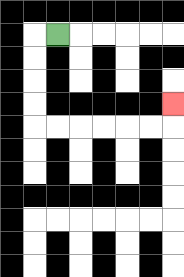{'start': '[2, 1]', 'end': '[7, 4]', 'path_directions': 'L,D,D,D,D,R,R,R,R,R,R,U', 'path_coordinates': '[[2, 1], [1, 1], [1, 2], [1, 3], [1, 4], [1, 5], [2, 5], [3, 5], [4, 5], [5, 5], [6, 5], [7, 5], [7, 4]]'}